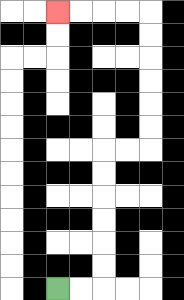{'start': '[2, 12]', 'end': '[2, 0]', 'path_directions': 'R,R,U,U,U,U,U,U,R,R,U,U,U,U,U,U,L,L,L,L', 'path_coordinates': '[[2, 12], [3, 12], [4, 12], [4, 11], [4, 10], [4, 9], [4, 8], [4, 7], [4, 6], [5, 6], [6, 6], [6, 5], [6, 4], [6, 3], [6, 2], [6, 1], [6, 0], [5, 0], [4, 0], [3, 0], [2, 0]]'}